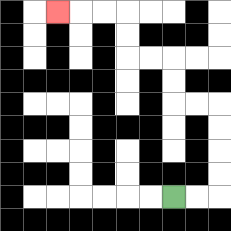{'start': '[7, 8]', 'end': '[2, 0]', 'path_directions': 'R,R,U,U,U,U,L,L,U,U,L,L,U,U,L,L,L', 'path_coordinates': '[[7, 8], [8, 8], [9, 8], [9, 7], [9, 6], [9, 5], [9, 4], [8, 4], [7, 4], [7, 3], [7, 2], [6, 2], [5, 2], [5, 1], [5, 0], [4, 0], [3, 0], [2, 0]]'}